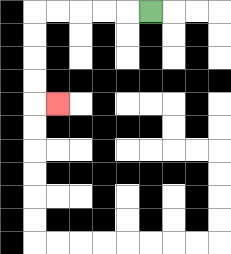{'start': '[6, 0]', 'end': '[2, 4]', 'path_directions': 'L,L,L,L,L,D,D,D,D,R', 'path_coordinates': '[[6, 0], [5, 0], [4, 0], [3, 0], [2, 0], [1, 0], [1, 1], [1, 2], [1, 3], [1, 4], [2, 4]]'}